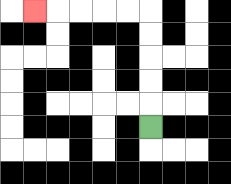{'start': '[6, 5]', 'end': '[1, 0]', 'path_directions': 'U,U,U,U,U,L,L,L,L,L', 'path_coordinates': '[[6, 5], [6, 4], [6, 3], [6, 2], [6, 1], [6, 0], [5, 0], [4, 0], [3, 0], [2, 0], [1, 0]]'}